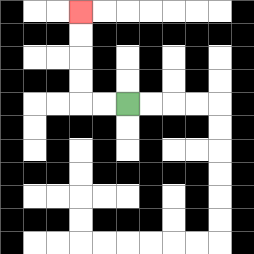{'start': '[5, 4]', 'end': '[3, 0]', 'path_directions': 'L,L,U,U,U,U', 'path_coordinates': '[[5, 4], [4, 4], [3, 4], [3, 3], [3, 2], [3, 1], [3, 0]]'}